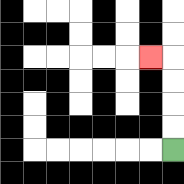{'start': '[7, 6]', 'end': '[6, 2]', 'path_directions': 'U,U,U,U,L', 'path_coordinates': '[[7, 6], [7, 5], [7, 4], [7, 3], [7, 2], [6, 2]]'}